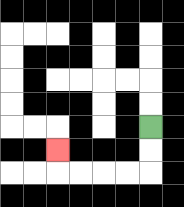{'start': '[6, 5]', 'end': '[2, 6]', 'path_directions': 'D,D,L,L,L,L,U', 'path_coordinates': '[[6, 5], [6, 6], [6, 7], [5, 7], [4, 7], [3, 7], [2, 7], [2, 6]]'}